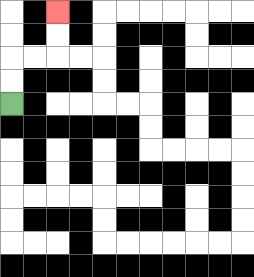{'start': '[0, 4]', 'end': '[2, 0]', 'path_directions': 'U,U,R,R,U,U', 'path_coordinates': '[[0, 4], [0, 3], [0, 2], [1, 2], [2, 2], [2, 1], [2, 0]]'}